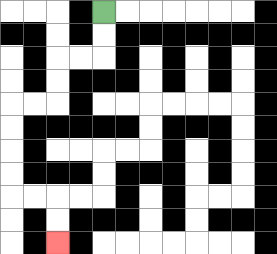{'start': '[4, 0]', 'end': '[2, 10]', 'path_directions': 'D,D,L,L,D,D,L,L,D,D,D,D,R,R,D,D', 'path_coordinates': '[[4, 0], [4, 1], [4, 2], [3, 2], [2, 2], [2, 3], [2, 4], [1, 4], [0, 4], [0, 5], [0, 6], [0, 7], [0, 8], [1, 8], [2, 8], [2, 9], [2, 10]]'}